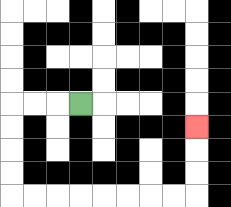{'start': '[3, 4]', 'end': '[8, 5]', 'path_directions': 'L,L,L,D,D,D,D,R,R,R,R,R,R,R,R,U,U,U', 'path_coordinates': '[[3, 4], [2, 4], [1, 4], [0, 4], [0, 5], [0, 6], [0, 7], [0, 8], [1, 8], [2, 8], [3, 8], [4, 8], [5, 8], [6, 8], [7, 8], [8, 8], [8, 7], [8, 6], [8, 5]]'}